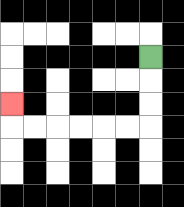{'start': '[6, 2]', 'end': '[0, 4]', 'path_directions': 'D,D,D,L,L,L,L,L,L,U', 'path_coordinates': '[[6, 2], [6, 3], [6, 4], [6, 5], [5, 5], [4, 5], [3, 5], [2, 5], [1, 5], [0, 5], [0, 4]]'}